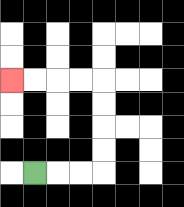{'start': '[1, 7]', 'end': '[0, 3]', 'path_directions': 'R,R,R,U,U,U,U,L,L,L,L', 'path_coordinates': '[[1, 7], [2, 7], [3, 7], [4, 7], [4, 6], [4, 5], [4, 4], [4, 3], [3, 3], [2, 3], [1, 3], [0, 3]]'}